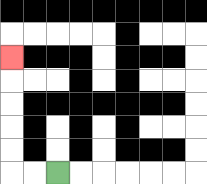{'start': '[2, 7]', 'end': '[0, 2]', 'path_directions': 'L,L,U,U,U,U,U', 'path_coordinates': '[[2, 7], [1, 7], [0, 7], [0, 6], [0, 5], [0, 4], [0, 3], [0, 2]]'}